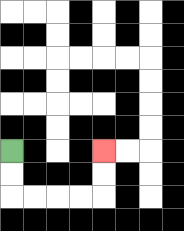{'start': '[0, 6]', 'end': '[4, 6]', 'path_directions': 'D,D,R,R,R,R,U,U', 'path_coordinates': '[[0, 6], [0, 7], [0, 8], [1, 8], [2, 8], [3, 8], [4, 8], [4, 7], [4, 6]]'}